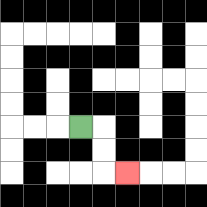{'start': '[3, 5]', 'end': '[5, 7]', 'path_directions': 'R,D,D,R', 'path_coordinates': '[[3, 5], [4, 5], [4, 6], [4, 7], [5, 7]]'}